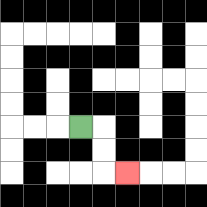{'start': '[3, 5]', 'end': '[5, 7]', 'path_directions': 'R,D,D,R', 'path_coordinates': '[[3, 5], [4, 5], [4, 6], [4, 7], [5, 7]]'}